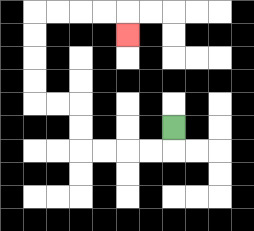{'start': '[7, 5]', 'end': '[5, 1]', 'path_directions': 'D,L,L,L,L,U,U,L,L,U,U,U,U,R,R,R,R,D', 'path_coordinates': '[[7, 5], [7, 6], [6, 6], [5, 6], [4, 6], [3, 6], [3, 5], [3, 4], [2, 4], [1, 4], [1, 3], [1, 2], [1, 1], [1, 0], [2, 0], [3, 0], [4, 0], [5, 0], [5, 1]]'}